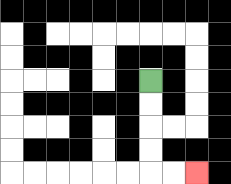{'start': '[6, 3]', 'end': '[8, 7]', 'path_directions': 'D,D,D,D,R,R', 'path_coordinates': '[[6, 3], [6, 4], [6, 5], [6, 6], [6, 7], [7, 7], [8, 7]]'}